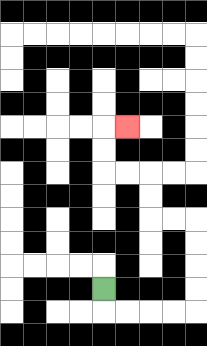{'start': '[4, 12]', 'end': '[5, 5]', 'path_directions': 'D,R,R,R,R,U,U,U,U,L,L,U,U,L,L,U,U,R', 'path_coordinates': '[[4, 12], [4, 13], [5, 13], [6, 13], [7, 13], [8, 13], [8, 12], [8, 11], [8, 10], [8, 9], [7, 9], [6, 9], [6, 8], [6, 7], [5, 7], [4, 7], [4, 6], [4, 5], [5, 5]]'}